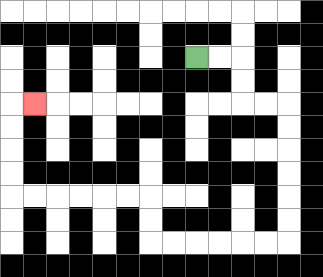{'start': '[8, 2]', 'end': '[1, 4]', 'path_directions': 'R,R,D,D,R,R,D,D,D,D,D,D,L,L,L,L,L,L,U,U,L,L,L,L,L,L,U,U,U,U,R', 'path_coordinates': '[[8, 2], [9, 2], [10, 2], [10, 3], [10, 4], [11, 4], [12, 4], [12, 5], [12, 6], [12, 7], [12, 8], [12, 9], [12, 10], [11, 10], [10, 10], [9, 10], [8, 10], [7, 10], [6, 10], [6, 9], [6, 8], [5, 8], [4, 8], [3, 8], [2, 8], [1, 8], [0, 8], [0, 7], [0, 6], [0, 5], [0, 4], [1, 4]]'}